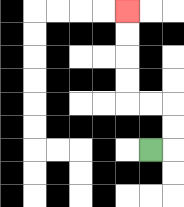{'start': '[6, 6]', 'end': '[5, 0]', 'path_directions': 'R,U,U,L,L,U,U,U,U', 'path_coordinates': '[[6, 6], [7, 6], [7, 5], [7, 4], [6, 4], [5, 4], [5, 3], [5, 2], [5, 1], [5, 0]]'}